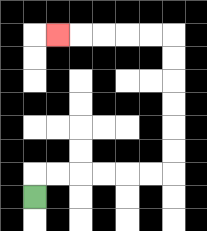{'start': '[1, 8]', 'end': '[2, 1]', 'path_directions': 'U,R,R,R,R,R,R,U,U,U,U,U,U,L,L,L,L,L', 'path_coordinates': '[[1, 8], [1, 7], [2, 7], [3, 7], [4, 7], [5, 7], [6, 7], [7, 7], [7, 6], [7, 5], [7, 4], [7, 3], [7, 2], [7, 1], [6, 1], [5, 1], [4, 1], [3, 1], [2, 1]]'}